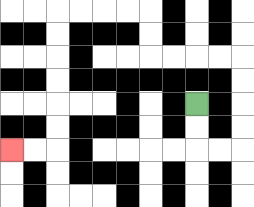{'start': '[8, 4]', 'end': '[0, 6]', 'path_directions': 'D,D,R,R,U,U,U,U,L,L,L,L,U,U,L,L,L,L,D,D,D,D,D,D,L,L', 'path_coordinates': '[[8, 4], [8, 5], [8, 6], [9, 6], [10, 6], [10, 5], [10, 4], [10, 3], [10, 2], [9, 2], [8, 2], [7, 2], [6, 2], [6, 1], [6, 0], [5, 0], [4, 0], [3, 0], [2, 0], [2, 1], [2, 2], [2, 3], [2, 4], [2, 5], [2, 6], [1, 6], [0, 6]]'}